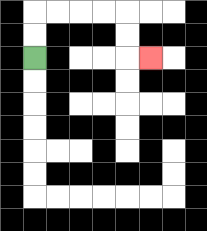{'start': '[1, 2]', 'end': '[6, 2]', 'path_directions': 'U,U,R,R,R,R,D,D,R', 'path_coordinates': '[[1, 2], [1, 1], [1, 0], [2, 0], [3, 0], [4, 0], [5, 0], [5, 1], [5, 2], [6, 2]]'}